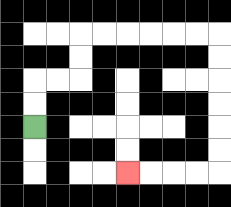{'start': '[1, 5]', 'end': '[5, 7]', 'path_directions': 'U,U,R,R,U,U,R,R,R,R,R,R,D,D,D,D,D,D,L,L,L,L', 'path_coordinates': '[[1, 5], [1, 4], [1, 3], [2, 3], [3, 3], [3, 2], [3, 1], [4, 1], [5, 1], [6, 1], [7, 1], [8, 1], [9, 1], [9, 2], [9, 3], [9, 4], [9, 5], [9, 6], [9, 7], [8, 7], [7, 7], [6, 7], [5, 7]]'}